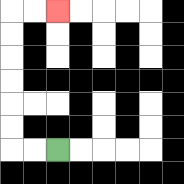{'start': '[2, 6]', 'end': '[2, 0]', 'path_directions': 'L,L,U,U,U,U,U,U,R,R', 'path_coordinates': '[[2, 6], [1, 6], [0, 6], [0, 5], [0, 4], [0, 3], [0, 2], [0, 1], [0, 0], [1, 0], [2, 0]]'}